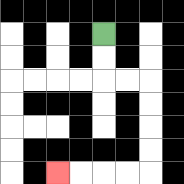{'start': '[4, 1]', 'end': '[2, 7]', 'path_directions': 'D,D,R,R,D,D,D,D,L,L,L,L', 'path_coordinates': '[[4, 1], [4, 2], [4, 3], [5, 3], [6, 3], [6, 4], [6, 5], [6, 6], [6, 7], [5, 7], [4, 7], [3, 7], [2, 7]]'}